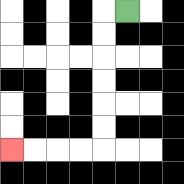{'start': '[5, 0]', 'end': '[0, 6]', 'path_directions': 'L,D,D,D,D,D,D,L,L,L,L', 'path_coordinates': '[[5, 0], [4, 0], [4, 1], [4, 2], [4, 3], [4, 4], [4, 5], [4, 6], [3, 6], [2, 6], [1, 6], [0, 6]]'}